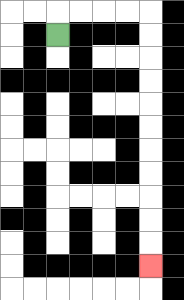{'start': '[2, 1]', 'end': '[6, 11]', 'path_directions': 'U,R,R,R,R,D,D,D,D,D,D,D,D,D,D,D', 'path_coordinates': '[[2, 1], [2, 0], [3, 0], [4, 0], [5, 0], [6, 0], [6, 1], [6, 2], [6, 3], [6, 4], [6, 5], [6, 6], [6, 7], [6, 8], [6, 9], [6, 10], [6, 11]]'}